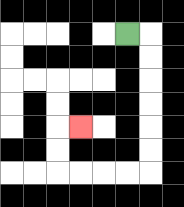{'start': '[5, 1]', 'end': '[3, 5]', 'path_directions': 'R,D,D,D,D,D,D,L,L,L,L,U,U,R', 'path_coordinates': '[[5, 1], [6, 1], [6, 2], [6, 3], [6, 4], [6, 5], [6, 6], [6, 7], [5, 7], [4, 7], [3, 7], [2, 7], [2, 6], [2, 5], [3, 5]]'}